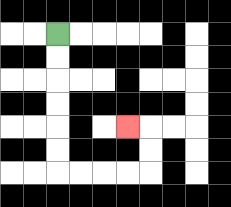{'start': '[2, 1]', 'end': '[5, 5]', 'path_directions': 'D,D,D,D,D,D,R,R,R,R,U,U,L', 'path_coordinates': '[[2, 1], [2, 2], [2, 3], [2, 4], [2, 5], [2, 6], [2, 7], [3, 7], [4, 7], [5, 7], [6, 7], [6, 6], [6, 5], [5, 5]]'}